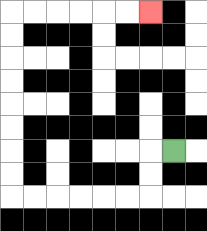{'start': '[7, 6]', 'end': '[6, 0]', 'path_directions': 'L,D,D,L,L,L,L,L,L,U,U,U,U,U,U,U,U,R,R,R,R,R,R', 'path_coordinates': '[[7, 6], [6, 6], [6, 7], [6, 8], [5, 8], [4, 8], [3, 8], [2, 8], [1, 8], [0, 8], [0, 7], [0, 6], [0, 5], [0, 4], [0, 3], [0, 2], [0, 1], [0, 0], [1, 0], [2, 0], [3, 0], [4, 0], [5, 0], [6, 0]]'}